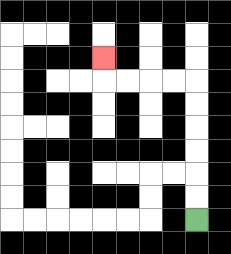{'start': '[8, 9]', 'end': '[4, 2]', 'path_directions': 'U,U,U,U,U,U,L,L,L,L,U', 'path_coordinates': '[[8, 9], [8, 8], [8, 7], [8, 6], [8, 5], [8, 4], [8, 3], [7, 3], [6, 3], [5, 3], [4, 3], [4, 2]]'}